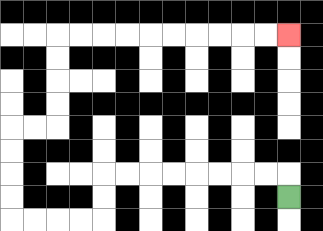{'start': '[12, 8]', 'end': '[12, 1]', 'path_directions': 'U,L,L,L,L,L,L,L,L,D,D,L,L,L,L,U,U,U,U,R,R,U,U,U,U,R,R,R,R,R,R,R,R,R,R', 'path_coordinates': '[[12, 8], [12, 7], [11, 7], [10, 7], [9, 7], [8, 7], [7, 7], [6, 7], [5, 7], [4, 7], [4, 8], [4, 9], [3, 9], [2, 9], [1, 9], [0, 9], [0, 8], [0, 7], [0, 6], [0, 5], [1, 5], [2, 5], [2, 4], [2, 3], [2, 2], [2, 1], [3, 1], [4, 1], [5, 1], [6, 1], [7, 1], [8, 1], [9, 1], [10, 1], [11, 1], [12, 1]]'}